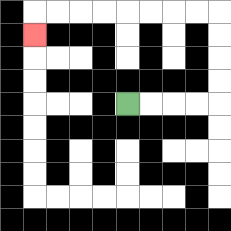{'start': '[5, 4]', 'end': '[1, 1]', 'path_directions': 'R,R,R,R,U,U,U,U,L,L,L,L,L,L,L,L,D', 'path_coordinates': '[[5, 4], [6, 4], [7, 4], [8, 4], [9, 4], [9, 3], [9, 2], [9, 1], [9, 0], [8, 0], [7, 0], [6, 0], [5, 0], [4, 0], [3, 0], [2, 0], [1, 0], [1, 1]]'}